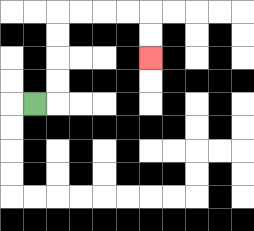{'start': '[1, 4]', 'end': '[6, 2]', 'path_directions': 'R,U,U,U,U,R,R,R,R,D,D', 'path_coordinates': '[[1, 4], [2, 4], [2, 3], [2, 2], [2, 1], [2, 0], [3, 0], [4, 0], [5, 0], [6, 0], [6, 1], [6, 2]]'}